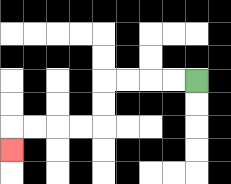{'start': '[8, 3]', 'end': '[0, 6]', 'path_directions': 'L,L,L,L,D,D,L,L,L,L,D', 'path_coordinates': '[[8, 3], [7, 3], [6, 3], [5, 3], [4, 3], [4, 4], [4, 5], [3, 5], [2, 5], [1, 5], [0, 5], [0, 6]]'}